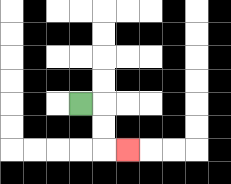{'start': '[3, 4]', 'end': '[5, 6]', 'path_directions': 'R,D,D,R', 'path_coordinates': '[[3, 4], [4, 4], [4, 5], [4, 6], [5, 6]]'}